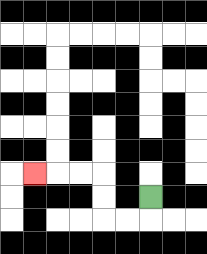{'start': '[6, 8]', 'end': '[1, 7]', 'path_directions': 'D,L,L,U,U,L,L,L', 'path_coordinates': '[[6, 8], [6, 9], [5, 9], [4, 9], [4, 8], [4, 7], [3, 7], [2, 7], [1, 7]]'}